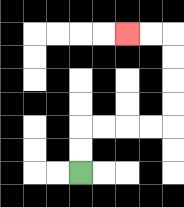{'start': '[3, 7]', 'end': '[5, 1]', 'path_directions': 'U,U,R,R,R,R,U,U,U,U,L,L', 'path_coordinates': '[[3, 7], [3, 6], [3, 5], [4, 5], [5, 5], [6, 5], [7, 5], [7, 4], [7, 3], [7, 2], [7, 1], [6, 1], [5, 1]]'}